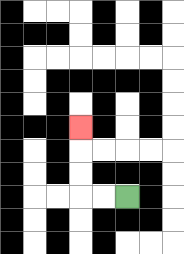{'start': '[5, 8]', 'end': '[3, 5]', 'path_directions': 'L,L,U,U,U', 'path_coordinates': '[[5, 8], [4, 8], [3, 8], [3, 7], [3, 6], [3, 5]]'}